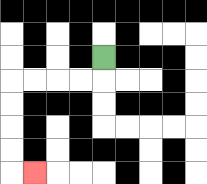{'start': '[4, 2]', 'end': '[1, 7]', 'path_directions': 'D,L,L,L,L,D,D,D,D,R', 'path_coordinates': '[[4, 2], [4, 3], [3, 3], [2, 3], [1, 3], [0, 3], [0, 4], [0, 5], [0, 6], [0, 7], [1, 7]]'}